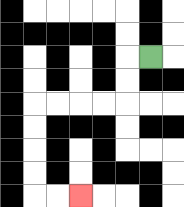{'start': '[6, 2]', 'end': '[3, 8]', 'path_directions': 'L,D,D,L,L,L,L,D,D,D,D,R,R', 'path_coordinates': '[[6, 2], [5, 2], [5, 3], [5, 4], [4, 4], [3, 4], [2, 4], [1, 4], [1, 5], [1, 6], [1, 7], [1, 8], [2, 8], [3, 8]]'}